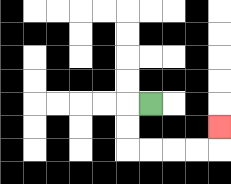{'start': '[6, 4]', 'end': '[9, 5]', 'path_directions': 'L,D,D,R,R,R,R,U', 'path_coordinates': '[[6, 4], [5, 4], [5, 5], [5, 6], [6, 6], [7, 6], [8, 6], [9, 6], [9, 5]]'}